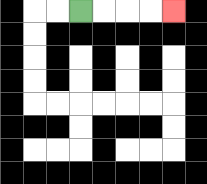{'start': '[3, 0]', 'end': '[7, 0]', 'path_directions': 'R,R,R,R', 'path_coordinates': '[[3, 0], [4, 0], [5, 0], [6, 0], [7, 0]]'}